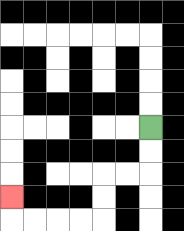{'start': '[6, 5]', 'end': '[0, 8]', 'path_directions': 'D,D,L,L,D,D,L,L,L,L,U', 'path_coordinates': '[[6, 5], [6, 6], [6, 7], [5, 7], [4, 7], [4, 8], [4, 9], [3, 9], [2, 9], [1, 9], [0, 9], [0, 8]]'}